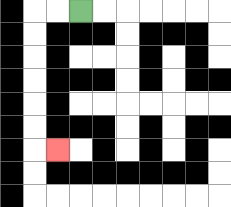{'start': '[3, 0]', 'end': '[2, 6]', 'path_directions': 'L,L,D,D,D,D,D,D,R', 'path_coordinates': '[[3, 0], [2, 0], [1, 0], [1, 1], [1, 2], [1, 3], [1, 4], [1, 5], [1, 6], [2, 6]]'}